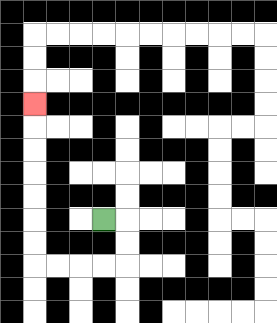{'start': '[4, 9]', 'end': '[1, 4]', 'path_directions': 'R,D,D,L,L,L,L,U,U,U,U,U,U,U', 'path_coordinates': '[[4, 9], [5, 9], [5, 10], [5, 11], [4, 11], [3, 11], [2, 11], [1, 11], [1, 10], [1, 9], [1, 8], [1, 7], [1, 6], [1, 5], [1, 4]]'}